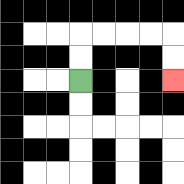{'start': '[3, 3]', 'end': '[7, 3]', 'path_directions': 'U,U,R,R,R,R,D,D', 'path_coordinates': '[[3, 3], [3, 2], [3, 1], [4, 1], [5, 1], [6, 1], [7, 1], [7, 2], [7, 3]]'}